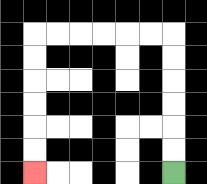{'start': '[7, 7]', 'end': '[1, 7]', 'path_directions': 'U,U,U,U,U,U,L,L,L,L,L,L,D,D,D,D,D,D', 'path_coordinates': '[[7, 7], [7, 6], [7, 5], [7, 4], [7, 3], [7, 2], [7, 1], [6, 1], [5, 1], [4, 1], [3, 1], [2, 1], [1, 1], [1, 2], [1, 3], [1, 4], [1, 5], [1, 6], [1, 7]]'}